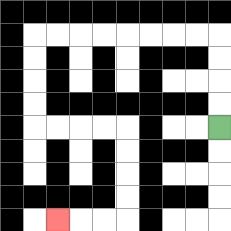{'start': '[9, 5]', 'end': '[2, 9]', 'path_directions': 'U,U,U,U,L,L,L,L,L,L,L,L,D,D,D,D,R,R,R,R,D,D,D,D,L,L,L', 'path_coordinates': '[[9, 5], [9, 4], [9, 3], [9, 2], [9, 1], [8, 1], [7, 1], [6, 1], [5, 1], [4, 1], [3, 1], [2, 1], [1, 1], [1, 2], [1, 3], [1, 4], [1, 5], [2, 5], [3, 5], [4, 5], [5, 5], [5, 6], [5, 7], [5, 8], [5, 9], [4, 9], [3, 9], [2, 9]]'}